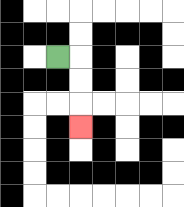{'start': '[2, 2]', 'end': '[3, 5]', 'path_directions': 'R,D,D,D', 'path_coordinates': '[[2, 2], [3, 2], [3, 3], [3, 4], [3, 5]]'}